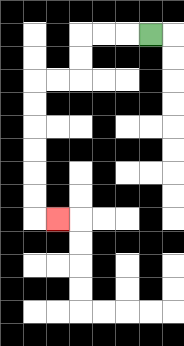{'start': '[6, 1]', 'end': '[2, 9]', 'path_directions': 'L,L,L,D,D,L,L,D,D,D,D,D,D,R', 'path_coordinates': '[[6, 1], [5, 1], [4, 1], [3, 1], [3, 2], [3, 3], [2, 3], [1, 3], [1, 4], [1, 5], [1, 6], [1, 7], [1, 8], [1, 9], [2, 9]]'}